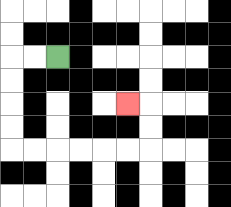{'start': '[2, 2]', 'end': '[5, 4]', 'path_directions': 'L,L,D,D,D,D,R,R,R,R,R,R,U,U,L', 'path_coordinates': '[[2, 2], [1, 2], [0, 2], [0, 3], [0, 4], [0, 5], [0, 6], [1, 6], [2, 6], [3, 6], [4, 6], [5, 6], [6, 6], [6, 5], [6, 4], [5, 4]]'}